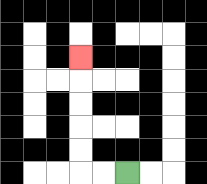{'start': '[5, 7]', 'end': '[3, 2]', 'path_directions': 'L,L,U,U,U,U,U', 'path_coordinates': '[[5, 7], [4, 7], [3, 7], [3, 6], [3, 5], [3, 4], [3, 3], [3, 2]]'}